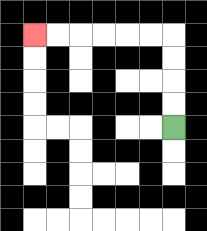{'start': '[7, 5]', 'end': '[1, 1]', 'path_directions': 'U,U,U,U,L,L,L,L,L,L', 'path_coordinates': '[[7, 5], [7, 4], [7, 3], [7, 2], [7, 1], [6, 1], [5, 1], [4, 1], [3, 1], [2, 1], [1, 1]]'}